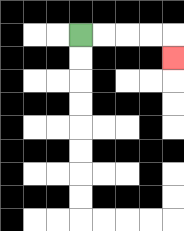{'start': '[3, 1]', 'end': '[7, 2]', 'path_directions': 'R,R,R,R,D', 'path_coordinates': '[[3, 1], [4, 1], [5, 1], [6, 1], [7, 1], [7, 2]]'}